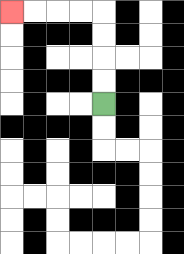{'start': '[4, 4]', 'end': '[0, 0]', 'path_directions': 'U,U,U,U,L,L,L,L', 'path_coordinates': '[[4, 4], [4, 3], [4, 2], [4, 1], [4, 0], [3, 0], [2, 0], [1, 0], [0, 0]]'}